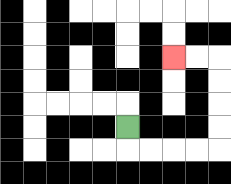{'start': '[5, 5]', 'end': '[7, 2]', 'path_directions': 'D,R,R,R,R,U,U,U,U,L,L', 'path_coordinates': '[[5, 5], [5, 6], [6, 6], [7, 6], [8, 6], [9, 6], [9, 5], [9, 4], [9, 3], [9, 2], [8, 2], [7, 2]]'}